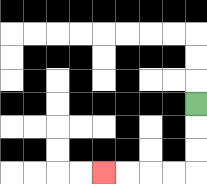{'start': '[8, 4]', 'end': '[4, 7]', 'path_directions': 'D,D,D,L,L,L,L', 'path_coordinates': '[[8, 4], [8, 5], [8, 6], [8, 7], [7, 7], [6, 7], [5, 7], [4, 7]]'}